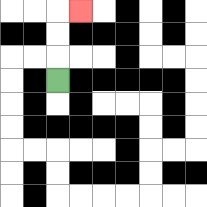{'start': '[2, 3]', 'end': '[3, 0]', 'path_directions': 'U,U,U,R', 'path_coordinates': '[[2, 3], [2, 2], [2, 1], [2, 0], [3, 0]]'}